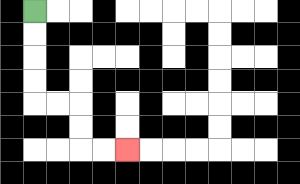{'start': '[1, 0]', 'end': '[5, 6]', 'path_directions': 'D,D,D,D,R,R,D,D,R,R', 'path_coordinates': '[[1, 0], [1, 1], [1, 2], [1, 3], [1, 4], [2, 4], [3, 4], [3, 5], [3, 6], [4, 6], [5, 6]]'}